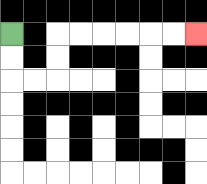{'start': '[0, 1]', 'end': '[8, 1]', 'path_directions': 'D,D,R,R,U,U,R,R,R,R,R,R', 'path_coordinates': '[[0, 1], [0, 2], [0, 3], [1, 3], [2, 3], [2, 2], [2, 1], [3, 1], [4, 1], [5, 1], [6, 1], [7, 1], [8, 1]]'}